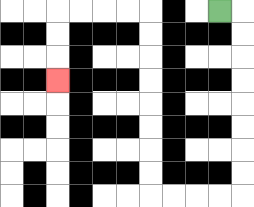{'start': '[9, 0]', 'end': '[2, 3]', 'path_directions': 'R,D,D,D,D,D,D,D,D,L,L,L,L,U,U,U,U,U,U,U,U,L,L,L,L,D,D,D', 'path_coordinates': '[[9, 0], [10, 0], [10, 1], [10, 2], [10, 3], [10, 4], [10, 5], [10, 6], [10, 7], [10, 8], [9, 8], [8, 8], [7, 8], [6, 8], [6, 7], [6, 6], [6, 5], [6, 4], [6, 3], [6, 2], [6, 1], [6, 0], [5, 0], [4, 0], [3, 0], [2, 0], [2, 1], [2, 2], [2, 3]]'}